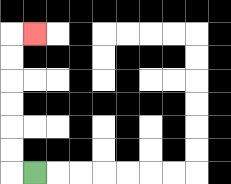{'start': '[1, 7]', 'end': '[1, 1]', 'path_directions': 'L,U,U,U,U,U,U,R', 'path_coordinates': '[[1, 7], [0, 7], [0, 6], [0, 5], [0, 4], [0, 3], [0, 2], [0, 1], [1, 1]]'}